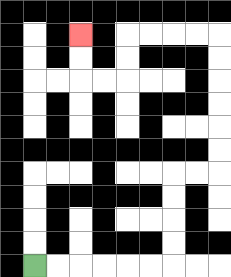{'start': '[1, 11]', 'end': '[3, 1]', 'path_directions': 'R,R,R,R,R,R,U,U,U,U,R,R,U,U,U,U,U,U,L,L,L,L,D,D,L,L,U,U', 'path_coordinates': '[[1, 11], [2, 11], [3, 11], [4, 11], [5, 11], [6, 11], [7, 11], [7, 10], [7, 9], [7, 8], [7, 7], [8, 7], [9, 7], [9, 6], [9, 5], [9, 4], [9, 3], [9, 2], [9, 1], [8, 1], [7, 1], [6, 1], [5, 1], [5, 2], [5, 3], [4, 3], [3, 3], [3, 2], [3, 1]]'}